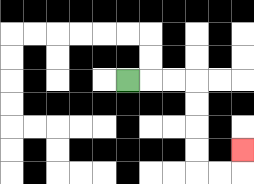{'start': '[5, 3]', 'end': '[10, 6]', 'path_directions': 'R,R,R,D,D,D,D,R,R,U', 'path_coordinates': '[[5, 3], [6, 3], [7, 3], [8, 3], [8, 4], [8, 5], [8, 6], [8, 7], [9, 7], [10, 7], [10, 6]]'}